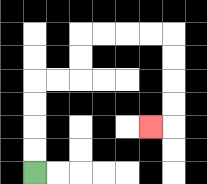{'start': '[1, 7]', 'end': '[6, 5]', 'path_directions': 'U,U,U,U,R,R,U,U,R,R,R,R,D,D,D,D,L', 'path_coordinates': '[[1, 7], [1, 6], [1, 5], [1, 4], [1, 3], [2, 3], [3, 3], [3, 2], [3, 1], [4, 1], [5, 1], [6, 1], [7, 1], [7, 2], [7, 3], [7, 4], [7, 5], [6, 5]]'}